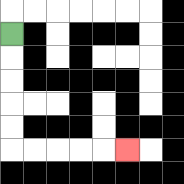{'start': '[0, 1]', 'end': '[5, 6]', 'path_directions': 'D,D,D,D,D,R,R,R,R,R', 'path_coordinates': '[[0, 1], [0, 2], [0, 3], [0, 4], [0, 5], [0, 6], [1, 6], [2, 6], [3, 6], [4, 6], [5, 6]]'}